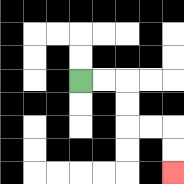{'start': '[3, 3]', 'end': '[7, 7]', 'path_directions': 'R,R,D,D,R,R,D,D', 'path_coordinates': '[[3, 3], [4, 3], [5, 3], [5, 4], [5, 5], [6, 5], [7, 5], [7, 6], [7, 7]]'}